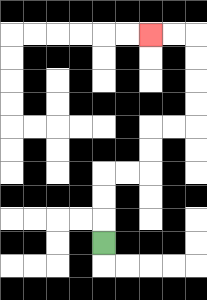{'start': '[4, 10]', 'end': '[6, 1]', 'path_directions': 'U,U,U,R,R,U,U,R,R,U,U,U,U,L,L', 'path_coordinates': '[[4, 10], [4, 9], [4, 8], [4, 7], [5, 7], [6, 7], [6, 6], [6, 5], [7, 5], [8, 5], [8, 4], [8, 3], [8, 2], [8, 1], [7, 1], [6, 1]]'}